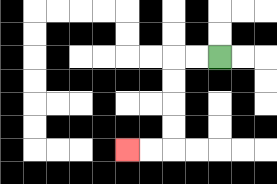{'start': '[9, 2]', 'end': '[5, 6]', 'path_directions': 'L,L,D,D,D,D,L,L', 'path_coordinates': '[[9, 2], [8, 2], [7, 2], [7, 3], [7, 4], [7, 5], [7, 6], [6, 6], [5, 6]]'}